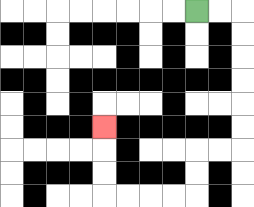{'start': '[8, 0]', 'end': '[4, 5]', 'path_directions': 'R,R,D,D,D,D,D,D,L,L,D,D,L,L,L,L,U,U,U', 'path_coordinates': '[[8, 0], [9, 0], [10, 0], [10, 1], [10, 2], [10, 3], [10, 4], [10, 5], [10, 6], [9, 6], [8, 6], [8, 7], [8, 8], [7, 8], [6, 8], [5, 8], [4, 8], [4, 7], [4, 6], [4, 5]]'}